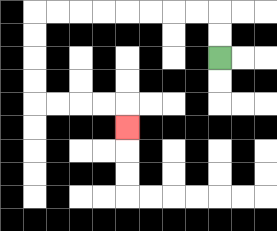{'start': '[9, 2]', 'end': '[5, 5]', 'path_directions': 'U,U,L,L,L,L,L,L,L,L,D,D,D,D,R,R,R,R,D', 'path_coordinates': '[[9, 2], [9, 1], [9, 0], [8, 0], [7, 0], [6, 0], [5, 0], [4, 0], [3, 0], [2, 0], [1, 0], [1, 1], [1, 2], [1, 3], [1, 4], [2, 4], [3, 4], [4, 4], [5, 4], [5, 5]]'}